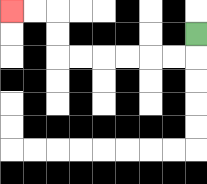{'start': '[8, 1]', 'end': '[0, 0]', 'path_directions': 'D,L,L,L,L,L,L,U,U,L,L', 'path_coordinates': '[[8, 1], [8, 2], [7, 2], [6, 2], [5, 2], [4, 2], [3, 2], [2, 2], [2, 1], [2, 0], [1, 0], [0, 0]]'}